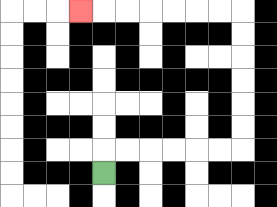{'start': '[4, 7]', 'end': '[3, 0]', 'path_directions': 'U,R,R,R,R,R,R,U,U,U,U,U,U,L,L,L,L,L,L,L', 'path_coordinates': '[[4, 7], [4, 6], [5, 6], [6, 6], [7, 6], [8, 6], [9, 6], [10, 6], [10, 5], [10, 4], [10, 3], [10, 2], [10, 1], [10, 0], [9, 0], [8, 0], [7, 0], [6, 0], [5, 0], [4, 0], [3, 0]]'}